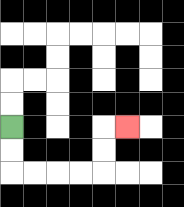{'start': '[0, 5]', 'end': '[5, 5]', 'path_directions': 'D,D,R,R,R,R,U,U,R', 'path_coordinates': '[[0, 5], [0, 6], [0, 7], [1, 7], [2, 7], [3, 7], [4, 7], [4, 6], [4, 5], [5, 5]]'}